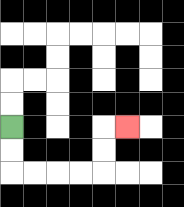{'start': '[0, 5]', 'end': '[5, 5]', 'path_directions': 'D,D,R,R,R,R,U,U,R', 'path_coordinates': '[[0, 5], [0, 6], [0, 7], [1, 7], [2, 7], [3, 7], [4, 7], [4, 6], [4, 5], [5, 5]]'}